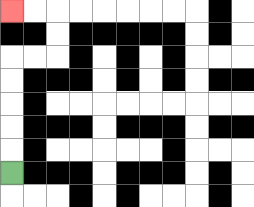{'start': '[0, 7]', 'end': '[0, 0]', 'path_directions': 'U,U,U,U,U,R,R,U,U,L,L', 'path_coordinates': '[[0, 7], [0, 6], [0, 5], [0, 4], [0, 3], [0, 2], [1, 2], [2, 2], [2, 1], [2, 0], [1, 0], [0, 0]]'}